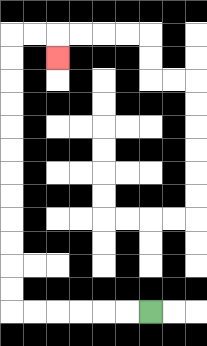{'start': '[6, 13]', 'end': '[2, 2]', 'path_directions': 'L,L,L,L,L,L,U,U,U,U,U,U,U,U,U,U,U,U,R,R,D', 'path_coordinates': '[[6, 13], [5, 13], [4, 13], [3, 13], [2, 13], [1, 13], [0, 13], [0, 12], [0, 11], [0, 10], [0, 9], [0, 8], [0, 7], [0, 6], [0, 5], [0, 4], [0, 3], [0, 2], [0, 1], [1, 1], [2, 1], [2, 2]]'}